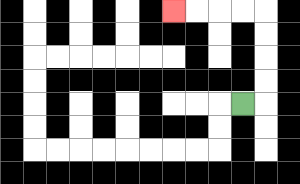{'start': '[10, 4]', 'end': '[7, 0]', 'path_directions': 'R,U,U,U,U,L,L,L,L', 'path_coordinates': '[[10, 4], [11, 4], [11, 3], [11, 2], [11, 1], [11, 0], [10, 0], [9, 0], [8, 0], [7, 0]]'}